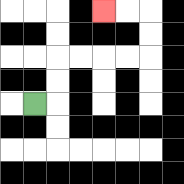{'start': '[1, 4]', 'end': '[4, 0]', 'path_directions': 'R,U,U,R,R,R,R,U,U,L,L', 'path_coordinates': '[[1, 4], [2, 4], [2, 3], [2, 2], [3, 2], [4, 2], [5, 2], [6, 2], [6, 1], [6, 0], [5, 0], [4, 0]]'}